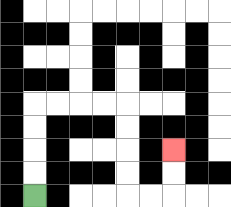{'start': '[1, 8]', 'end': '[7, 6]', 'path_directions': 'U,U,U,U,R,R,R,R,D,D,D,D,R,R,U,U', 'path_coordinates': '[[1, 8], [1, 7], [1, 6], [1, 5], [1, 4], [2, 4], [3, 4], [4, 4], [5, 4], [5, 5], [5, 6], [5, 7], [5, 8], [6, 8], [7, 8], [7, 7], [7, 6]]'}